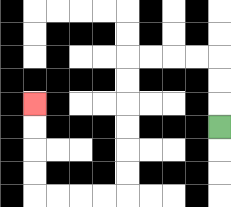{'start': '[9, 5]', 'end': '[1, 4]', 'path_directions': 'U,U,U,L,L,L,L,D,D,D,D,D,D,L,L,L,L,U,U,U,U', 'path_coordinates': '[[9, 5], [9, 4], [9, 3], [9, 2], [8, 2], [7, 2], [6, 2], [5, 2], [5, 3], [5, 4], [5, 5], [5, 6], [5, 7], [5, 8], [4, 8], [3, 8], [2, 8], [1, 8], [1, 7], [1, 6], [1, 5], [1, 4]]'}